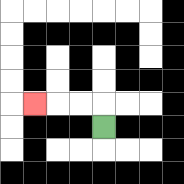{'start': '[4, 5]', 'end': '[1, 4]', 'path_directions': 'U,L,L,L', 'path_coordinates': '[[4, 5], [4, 4], [3, 4], [2, 4], [1, 4]]'}